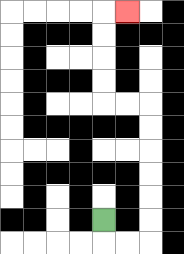{'start': '[4, 9]', 'end': '[5, 0]', 'path_directions': 'D,R,R,U,U,U,U,U,U,L,L,U,U,U,U,R', 'path_coordinates': '[[4, 9], [4, 10], [5, 10], [6, 10], [6, 9], [6, 8], [6, 7], [6, 6], [6, 5], [6, 4], [5, 4], [4, 4], [4, 3], [4, 2], [4, 1], [4, 0], [5, 0]]'}